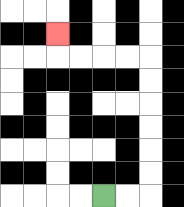{'start': '[4, 8]', 'end': '[2, 1]', 'path_directions': 'R,R,U,U,U,U,U,U,L,L,L,L,U', 'path_coordinates': '[[4, 8], [5, 8], [6, 8], [6, 7], [6, 6], [6, 5], [6, 4], [6, 3], [6, 2], [5, 2], [4, 2], [3, 2], [2, 2], [2, 1]]'}